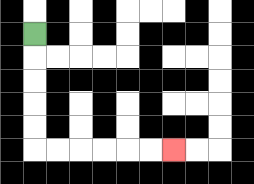{'start': '[1, 1]', 'end': '[7, 6]', 'path_directions': 'D,D,D,D,D,R,R,R,R,R,R', 'path_coordinates': '[[1, 1], [1, 2], [1, 3], [1, 4], [1, 5], [1, 6], [2, 6], [3, 6], [4, 6], [5, 6], [6, 6], [7, 6]]'}